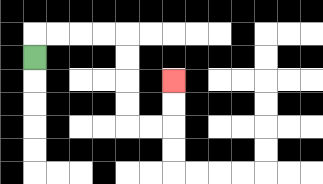{'start': '[1, 2]', 'end': '[7, 3]', 'path_directions': 'U,R,R,R,R,D,D,D,D,R,R,U,U', 'path_coordinates': '[[1, 2], [1, 1], [2, 1], [3, 1], [4, 1], [5, 1], [5, 2], [5, 3], [5, 4], [5, 5], [6, 5], [7, 5], [7, 4], [7, 3]]'}